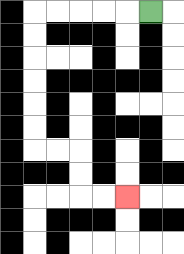{'start': '[6, 0]', 'end': '[5, 8]', 'path_directions': 'L,L,L,L,L,D,D,D,D,D,D,R,R,D,D,R,R', 'path_coordinates': '[[6, 0], [5, 0], [4, 0], [3, 0], [2, 0], [1, 0], [1, 1], [1, 2], [1, 3], [1, 4], [1, 5], [1, 6], [2, 6], [3, 6], [3, 7], [3, 8], [4, 8], [5, 8]]'}